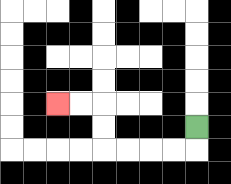{'start': '[8, 5]', 'end': '[2, 4]', 'path_directions': 'D,L,L,L,L,U,U,L,L', 'path_coordinates': '[[8, 5], [8, 6], [7, 6], [6, 6], [5, 6], [4, 6], [4, 5], [4, 4], [3, 4], [2, 4]]'}